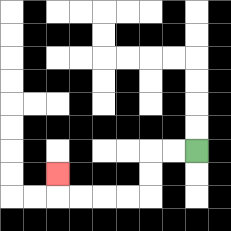{'start': '[8, 6]', 'end': '[2, 7]', 'path_directions': 'L,L,D,D,L,L,L,L,U', 'path_coordinates': '[[8, 6], [7, 6], [6, 6], [6, 7], [6, 8], [5, 8], [4, 8], [3, 8], [2, 8], [2, 7]]'}